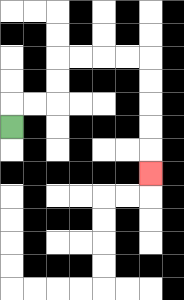{'start': '[0, 5]', 'end': '[6, 7]', 'path_directions': 'U,R,R,U,U,R,R,R,R,D,D,D,D,D', 'path_coordinates': '[[0, 5], [0, 4], [1, 4], [2, 4], [2, 3], [2, 2], [3, 2], [4, 2], [5, 2], [6, 2], [6, 3], [6, 4], [6, 5], [6, 6], [6, 7]]'}